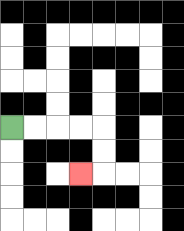{'start': '[0, 5]', 'end': '[3, 7]', 'path_directions': 'R,R,R,R,D,D,L', 'path_coordinates': '[[0, 5], [1, 5], [2, 5], [3, 5], [4, 5], [4, 6], [4, 7], [3, 7]]'}